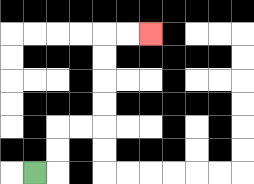{'start': '[1, 7]', 'end': '[6, 1]', 'path_directions': 'R,U,U,R,R,U,U,U,U,R,R', 'path_coordinates': '[[1, 7], [2, 7], [2, 6], [2, 5], [3, 5], [4, 5], [4, 4], [4, 3], [4, 2], [4, 1], [5, 1], [6, 1]]'}